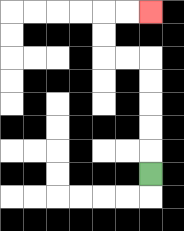{'start': '[6, 7]', 'end': '[6, 0]', 'path_directions': 'U,U,U,U,U,L,L,U,U,R,R', 'path_coordinates': '[[6, 7], [6, 6], [6, 5], [6, 4], [6, 3], [6, 2], [5, 2], [4, 2], [4, 1], [4, 0], [5, 0], [6, 0]]'}